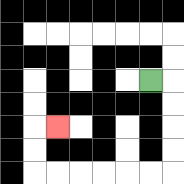{'start': '[6, 3]', 'end': '[2, 5]', 'path_directions': 'R,D,D,D,D,L,L,L,L,L,L,U,U,R', 'path_coordinates': '[[6, 3], [7, 3], [7, 4], [7, 5], [7, 6], [7, 7], [6, 7], [5, 7], [4, 7], [3, 7], [2, 7], [1, 7], [1, 6], [1, 5], [2, 5]]'}